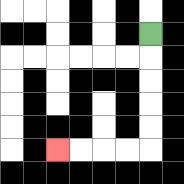{'start': '[6, 1]', 'end': '[2, 6]', 'path_directions': 'D,D,D,D,D,L,L,L,L', 'path_coordinates': '[[6, 1], [6, 2], [6, 3], [6, 4], [6, 5], [6, 6], [5, 6], [4, 6], [3, 6], [2, 6]]'}